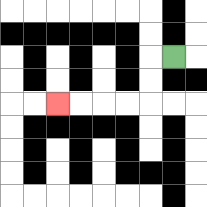{'start': '[7, 2]', 'end': '[2, 4]', 'path_directions': 'L,D,D,L,L,L,L', 'path_coordinates': '[[7, 2], [6, 2], [6, 3], [6, 4], [5, 4], [4, 4], [3, 4], [2, 4]]'}